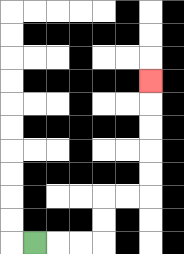{'start': '[1, 10]', 'end': '[6, 3]', 'path_directions': 'R,R,R,U,U,R,R,U,U,U,U,U', 'path_coordinates': '[[1, 10], [2, 10], [3, 10], [4, 10], [4, 9], [4, 8], [5, 8], [6, 8], [6, 7], [6, 6], [6, 5], [6, 4], [6, 3]]'}